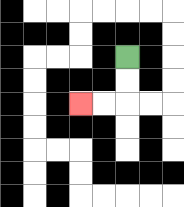{'start': '[5, 2]', 'end': '[3, 4]', 'path_directions': 'D,D,L,L', 'path_coordinates': '[[5, 2], [5, 3], [5, 4], [4, 4], [3, 4]]'}